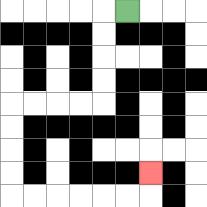{'start': '[5, 0]', 'end': '[6, 7]', 'path_directions': 'L,D,D,D,D,L,L,L,L,D,D,D,D,R,R,R,R,R,R,U', 'path_coordinates': '[[5, 0], [4, 0], [4, 1], [4, 2], [4, 3], [4, 4], [3, 4], [2, 4], [1, 4], [0, 4], [0, 5], [0, 6], [0, 7], [0, 8], [1, 8], [2, 8], [3, 8], [4, 8], [5, 8], [6, 8], [6, 7]]'}